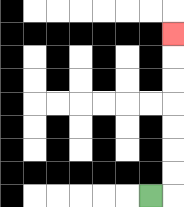{'start': '[6, 8]', 'end': '[7, 1]', 'path_directions': 'R,U,U,U,U,U,U,U', 'path_coordinates': '[[6, 8], [7, 8], [7, 7], [7, 6], [7, 5], [7, 4], [7, 3], [7, 2], [7, 1]]'}